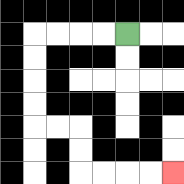{'start': '[5, 1]', 'end': '[7, 7]', 'path_directions': 'L,L,L,L,D,D,D,D,R,R,D,D,R,R,R,R', 'path_coordinates': '[[5, 1], [4, 1], [3, 1], [2, 1], [1, 1], [1, 2], [1, 3], [1, 4], [1, 5], [2, 5], [3, 5], [3, 6], [3, 7], [4, 7], [5, 7], [6, 7], [7, 7]]'}